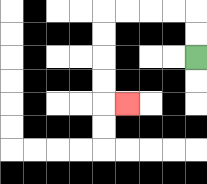{'start': '[8, 2]', 'end': '[5, 4]', 'path_directions': 'U,U,L,L,L,L,D,D,D,D,R', 'path_coordinates': '[[8, 2], [8, 1], [8, 0], [7, 0], [6, 0], [5, 0], [4, 0], [4, 1], [4, 2], [4, 3], [4, 4], [5, 4]]'}